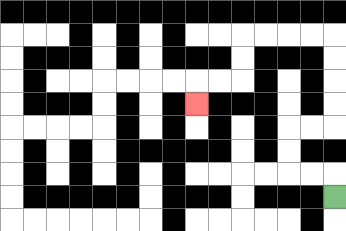{'start': '[14, 8]', 'end': '[8, 4]', 'path_directions': 'U,L,L,U,U,R,R,U,U,U,U,L,L,L,L,D,D,L,L,D', 'path_coordinates': '[[14, 8], [14, 7], [13, 7], [12, 7], [12, 6], [12, 5], [13, 5], [14, 5], [14, 4], [14, 3], [14, 2], [14, 1], [13, 1], [12, 1], [11, 1], [10, 1], [10, 2], [10, 3], [9, 3], [8, 3], [8, 4]]'}